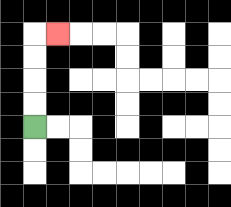{'start': '[1, 5]', 'end': '[2, 1]', 'path_directions': 'U,U,U,U,R', 'path_coordinates': '[[1, 5], [1, 4], [1, 3], [1, 2], [1, 1], [2, 1]]'}